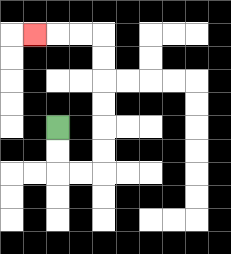{'start': '[2, 5]', 'end': '[1, 1]', 'path_directions': 'D,D,R,R,U,U,U,U,U,U,L,L,L', 'path_coordinates': '[[2, 5], [2, 6], [2, 7], [3, 7], [4, 7], [4, 6], [4, 5], [4, 4], [4, 3], [4, 2], [4, 1], [3, 1], [2, 1], [1, 1]]'}